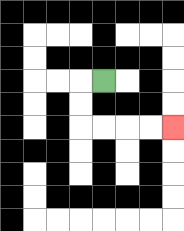{'start': '[4, 3]', 'end': '[7, 5]', 'path_directions': 'L,D,D,R,R,R,R', 'path_coordinates': '[[4, 3], [3, 3], [3, 4], [3, 5], [4, 5], [5, 5], [6, 5], [7, 5]]'}